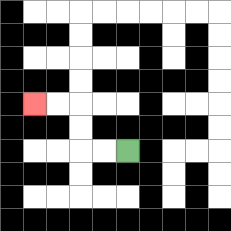{'start': '[5, 6]', 'end': '[1, 4]', 'path_directions': 'L,L,U,U,L,L', 'path_coordinates': '[[5, 6], [4, 6], [3, 6], [3, 5], [3, 4], [2, 4], [1, 4]]'}